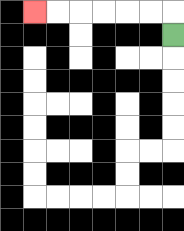{'start': '[7, 1]', 'end': '[1, 0]', 'path_directions': 'U,L,L,L,L,L,L', 'path_coordinates': '[[7, 1], [7, 0], [6, 0], [5, 0], [4, 0], [3, 0], [2, 0], [1, 0]]'}